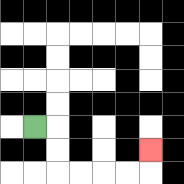{'start': '[1, 5]', 'end': '[6, 6]', 'path_directions': 'R,D,D,R,R,R,R,U', 'path_coordinates': '[[1, 5], [2, 5], [2, 6], [2, 7], [3, 7], [4, 7], [5, 7], [6, 7], [6, 6]]'}